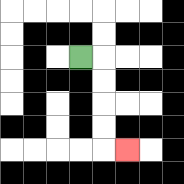{'start': '[3, 2]', 'end': '[5, 6]', 'path_directions': 'R,D,D,D,D,R', 'path_coordinates': '[[3, 2], [4, 2], [4, 3], [4, 4], [4, 5], [4, 6], [5, 6]]'}